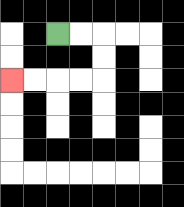{'start': '[2, 1]', 'end': '[0, 3]', 'path_directions': 'R,R,D,D,L,L,L,L', 'path_coordinates': '[[2, 1], [3, 1], [4, 1], [4, 2], [4, 3], [3, 3], [2, 3], [1, 3], [0, 3]]'}